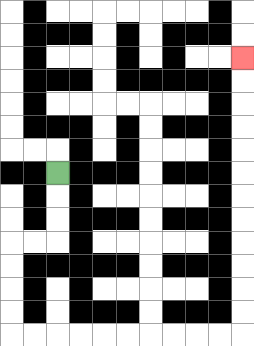{'start': '[2, 7]', 'end': '[10, 2]', 'path_directions': 'D,D,D,L,L,D,D,D,D,R,R,R,R,R,R,R,R,R,R,U,U,U,U,U,U,U,U,U,U,U,U', 'path_coordinates': '[[2, 7], [2, 8], [2, 9], [2, 10], [1, 10], [0, 10], [0, 11], [0, 12], [0, 13], [0, 14], [1, 14], [2, 14], [3, 14], [4, 14], [5, 14], [6, 14], [7, 14], [8, 14], [9, 14], [10, 14], [10, 13], [10, 12], [10, 11], [10, 10], [10, 9], [10, 8], [10, 7], [10, 6], [10, 5], [10, 4], [10, 3], [10, 2]]'}